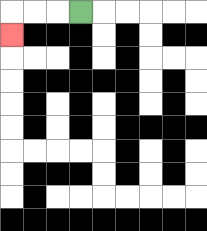{'start': '[3, 0]', 'end': '[0, 1]', 'path_directions': 'L,L,L,D', 'path_coordinates': '[[3, 0], [2, 0], [1, 0], [0, 0], [0, 1]]'}